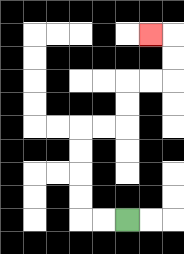{'start': '[5, 9]', 'end': '[6, 1]', 'path_directions': 'L,L,U,U,U,U,R,R,U,U,R,R,U,U,L', 'path_coordinates': '[[5, 9], [4, 9], [3, 9], [3, 8], [3, 7], [3, 6], [3, 5], [4, 5], [5, 5], [5, 4], [5, 3], [6, 3], [7, 3], [7, 2], [7, 1], [6, 1]]'}